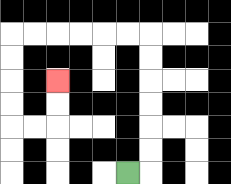{'start': '[5, 7]', 'end': '[2, 3]', 'path_directions': 'R,U,U,U,U,U,U,L,L,L,L,L,L,D,D,D,D,R,R,U,U', 'path_coordinates': '[[5, 7], [6, 7], [6, 6], [6, 5], [6, 4], [6, 3], [6, 2], [6, 1], [5, 1], [4, 1], [3, 1], [2, 1], [1, 1], [0, 1], [0, 2], [0, 3], [0, 4], [0, 5], [1, 5], [2, 5], [2, 4], [2, 3]]'}